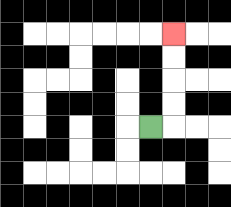{'start': '[6, 5]', 'end': '[7, 1]', 'path_directions': 'R,U,U,U,U', 'path_coordinates': '[[6, 5], [7, 5], [7, 4], [7, 3], [7, 2], [7, 1]]'}